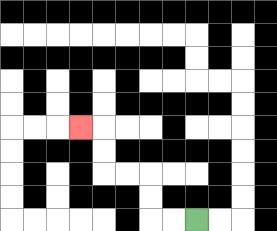{'start': '[8, 9]', 'end': '[3, 5]', 'path_directions': 'L,L,U,U,L,L,U,U,L', 'path_coordinates': '[[8, 9], [7, 9], [6, 9], [6, 8], [6, 7], [5, 7], [4, 7], [4, 6], [4, 5], [3, 5]]'}